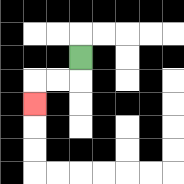{'start': '[3, 2]', 'end': '[1, 4]', 'path_directions': 'D,L,L,D', 'path_coordinates': '[[3, 2], [3, 3], [2, 3], [1, 3], [1, 4]]'}